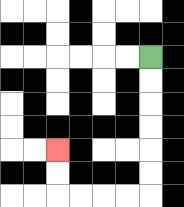{'start': '[6, 2]', 'end': '[2, 6]', 'path_directions': 'D,D,D,D,D,D,L,L,L,L,U,U', 'path_coordinates': '[[6, 2], [6, 3], [6, 4], [6, 5], [6, 6], [6, 7], [6, 8], [5, 8], [4, 8], [3, 8], [2, 8], [2, 7], [2, 6]]'}